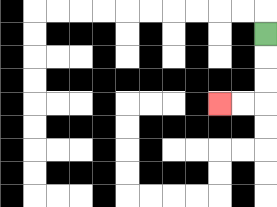{'start': '[11, 1]', 'end': '[9, 4]', 'path_directions': 'D,D,D,L,L', 'path_coordinates': '[[11, 1], [11, 2], [11, 3], [11, 4], [10, 4], [9, 4]]'}